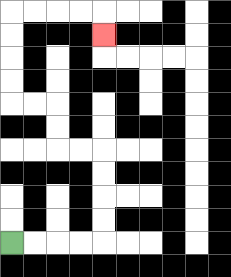{'start': '[0, 10]', 'end': '[4, 1]', 'path_directions': 'R,R,R,R,U,U,U,U,L,L,U,U,L,L,U,U,U,U,R,R,R,R,D', 'path_coordinates': '[[0, 10], [1, 10], [2, 10], [3, 10], [4, 10], [4, 9], [4, 8], [4, 7], [4, 6], [3, 6], [2, 6], [2, 5], [2, 4], [1, 4], [0, 4], [0, 3], [0, 2], [0, 1], [0, 0], [1, 0], [2, 0], [3, 0], [4, 0], [4, 1]]'}